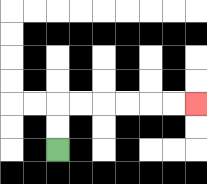{'start': '[2, 6]', 'end': '[8, 4]', 'path_directions': 'U,U,R,R,R,R,R,R', 'path_coordinates': '[[2, 6], [2, 5], [2, 4], [3, 4], [4, 4], [5, 4], [6, 4], [7, 4], [8, 4]]'}